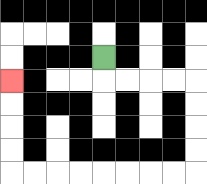{'start': '[4, 2]', 'end': '[0, 3]', 'path_directions': 'D,R,R,R,R,D,D,D,D,L,L,L,L,L,L,L,L,U,U,U,U', 'path_coordinates': '[[4, 2], [4, 3], [5, 3], [6, 3], [7, 3], [8, 3], [8, 4], [8, 5], [8, 6], [8, 7], [7, 7], [6, 7], [5, 7], [4, 7], [3, 7], [2, 7], [1, 7], [0, 7], [0, 6], [0, 5], [0, 4], [0, 3]]'}